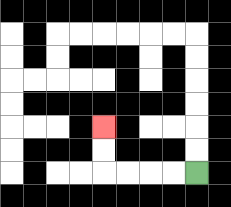{'start': '[8, 7]', 'end': '[4, 5]', 'path_directions': 'L,L,L,L,U,U', 'path_coordinates': '[[8, 7], [7, 7], [6, 7], [5, 7], [4, 7], [4, 6], [4, 5]]'}